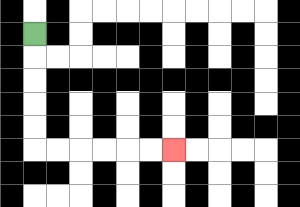{'start': '[1, 1]', 'end': '[7, 6]', 'path_directions': 'D,D,D,D,D,R,R,R,R,R,R', 'path_coordinates': '[[1, 1], [1, 2], [1, 3], [1, 4], [1, 5], [1, 6], [2, 6], [3, 6], [4, 6], [5, 6], [6, 6], [7, 6]]'}